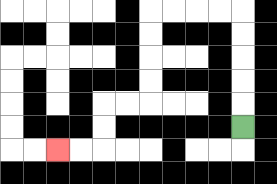{'start': '[10, 5]', 'end': '[2, 6]', 'path_directions': 'U,U,U,U,U,L,L,L,L,D,D,D,D,L,L,D,D,L,L', 'path_coordinates': '[[10, 5], [10, 4], [10, 3], [10, 2], [10, 1], [10, 0], [9, 0], [8, 0], [7, 0], [6, 0], [6, 1], [6, 2], [6, 3], [6, 4], [5, 4], [4, 4], [4, 5], [4, 6], [3, 6], [2, 6]]'}